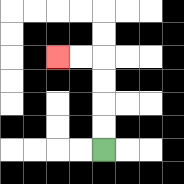{'start': '[4, 6]', 'end': '[2, 2]', 'path_directions': 'U,U,U,U,L,L', 'path_coordinates': '[[4, 6], [4, 5], [4, 4], [4, 3], [4, 2], [3, 2], [2, 2]]'}